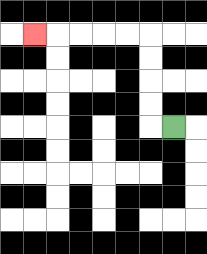{'start': '[7, 5]', 'end': '[1, 1]', 'path_directions': 'L,U,U,U,U,L,L,L,L,L', 'path_coordinates': '[[7, 5], [6, 5], [6, 4], [6, 3], [6, 2], [6, 1], [5, 1], [4, 1], [3, 1], [2, 1], [1, 1]]'}